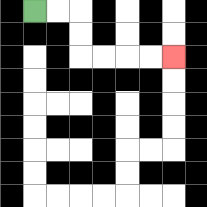{'start': '[1, 0]', 'end': '[7, 2]', 'path_directions': 'R,R,D,D,R,R,R,R', 'path_coordinates': '[[1, 0], [2, 0], [3, 0], [3, 1], [3, 2], [4, 2], [5, 2], [6, 2], [7, 2]]'}